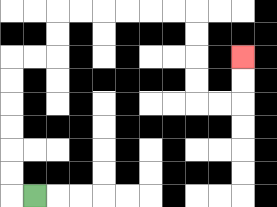{'start': '[1, 8]', 'end': '[10, 2]', 'path_directions': 'L,U,U,U,U,U,U,R,R,U,U,R,R,R,R,R,R,D,D,D,D,R,R,U,U', 'path_coordinates': '[[1, 8], [0, 8], [0, 7], [0, 6], [0, 5], [0, 4], [0, 3], [0, 2], [1, 2], [2, 2], [2, 1], [2, 0], [3, 0], [4, 0], [5, 0], [6, 0], [7, 0], [8, 0], [8, 1], [8, 2], [8, 3], [8, 4], [9, 4], [10, 4], [10, 3], [10, 2]]'}